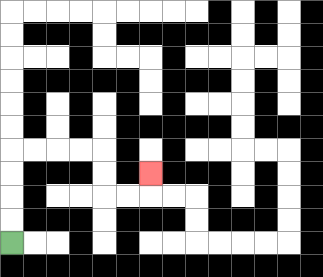{'start': '[0, 10]', 'end': '[6, 7]', 'path_directions': 'U,U,U,U,R,R,R,R,D,D,R,R,U', 'path_coordinates': '[[0, 10], [0, 9], [0, 8], [0, 7], [0, 6], [1, 6], [2, 6], [3, 6], [4, 6], [4, 7], [4, 8], [5, 8], [6, 8], [6, 7]]'}